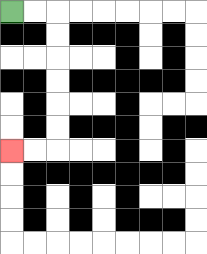{'start': '[0, 0]', 'end': '[0, 6]', 'path_directions': 'R,R,D,D,D,D,D,D,L,L', 'path_coordinates': '[[0, 0], [1, 0], [2, 0], [2, 1], [2, 2], [2, 3], [2, 4], [2, 5], [2, 6], [1, 6], [0, 6]]'}